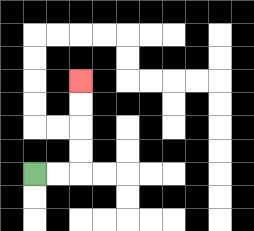{'start': '[1, 7]', 'end': '[3, 3]', 'path_directions': 'R,R,U,U,U,U', 'path_coordinates': '[[1, 7], [2, 7], [3, 7], [3, 6], [3, 5], [3, 4], [3, 3]]'}